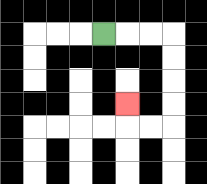{'start': '[4, 1]', 'end': '[5, 4]', 'path_directions': 'R,R,R,D,D,D,D,L,L,U', 'path_coordinates': '[[4, 1], [5, 1], [6, 1], [7, 1], [7, 2], [7, 3], [7, 4], [7, 5], [6, 5], [5, 5], [5, 4]]'}